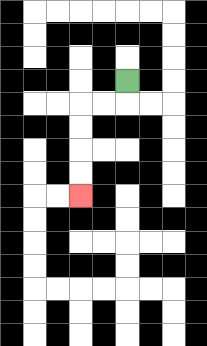{'start': '[5, 3]', 'end': '[3, 8]', 'path_directions': 'D,L,L,D,D,D,D', 'path_coordinates': '[[5, 3], [5, 4], [4, 4], [3, 4], [3, 5], [3, 6], [3, 7], [3, 8]]'}